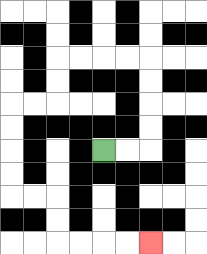{'start': '[4, 6]', 'end': '[6, 10]', 'path_directions': 'R,R,U,U,U,U,L,L,L,L,D,D,L,L,D,D,D,D,R,R,D,D,R,R,R,R', 'path_coordinates': '[[4, 6], [5, 6], [6, 6], [6, 5], [6, 4], [6, 3], [6, 2], [5, 2], [4, 2], [3, 2], [2, 2], [2, 3], [2, 4], [1, 4], [0, 4], [0, 5], [0, 6], [0, 7], [0, 8], [1, 8], [2, 8], [2, 9], [2, 10], [3, 10], [4, 10], [5, 10], [6, 10]]'}